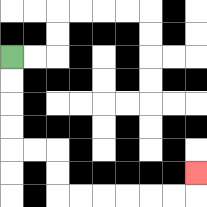{'start': '[0, 2]', 'end': '[8, 7]', 'path_directions': 'D,D,D,D,R,R,D,D,R,R,R,R,R,R,U', 'path_coordinates': '[[0, 2], [0, 3], [0, 4], [0, 5], [0, 6], [1, 6], [2, 6], [2, 7], [2, 8], [3, 8], [4, 8], [5, 8], [6, 8], [7, 8], [8, 8], [8, 7]]'}